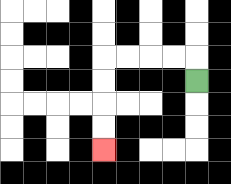{'start': '[8, 3]', 'end': '[4, 6]', 'path_directions': 'U,L,L,L,L,D,D,D,D', 'path_coordinates': '[[8, 3], [8, 2], [7, 2], [6, 2], [5, 2], [4, 2], [4, 3], [4, 4], [4, 5], [4, 6]]'}